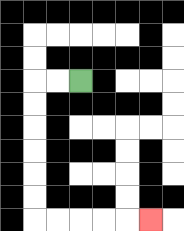{'start': '[3, 3]', 'end': '[6, 9]', 'path_directions': 'L,L,D,D,D,D,D,D,R,R,R,R,R', 'path_coordinates': '[[3, 3], [2, 3], [1, 3], [1, 4], [1, 5], [1, 6], [1, 7], [1, 8], [1, 9], [2, 9], [3, 9], [4, 9], [5, 9], [6, 9]]'}